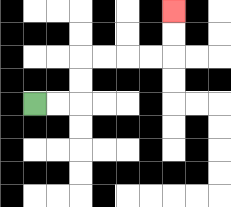{'start': '[1, 4]', 'end': '[7, 0]', 'path_directions': 'R,R,U,U,R,R,R,R,U,U', 'path_coordinates': '[[1, 4], [2, 4], [3, 4], [3, 3], [3, 2], [4, 2], [5, 2], [6, 2], [7, 2], [7, 1], [7, 0]]'}